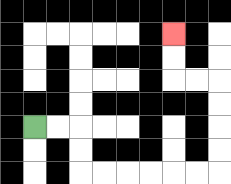{'start': '[1, 5]', 'end': '[7, 1]', 'path_directions': 'R,R,D,D,R,R,R,R,R,R,U,U,U,U,L,L,U,U', 'path_coordinates': '[[1, 5], [2, 5], [3, 5], [3, 6], [3, 7], [4, 7], [5, 7], [6, 7], [7, 7], [8, 7], [9, 7], [9, 6], [9, 5], [9, 4], [9, 3], [8, 3], [7, 3], [7, 2], [7, 1]]'}